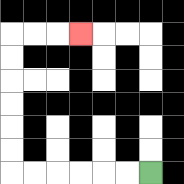{'start': '[6, 7]', 'end': '[3, 1]', 'path_directions': 'L,L,L,L,L,L,U,U,U,U,U,U,R,R,R', 'path_coordinates': '[[6, 7], [5, 7], [4, 7], [3, 7], [2, 7], [1, 7], [0, 7], [0, 6], [0, 5], [0, 4], [0, 3], [0, 2], [0, 1], [1, 1], [2, 1], [3, 1]]'}